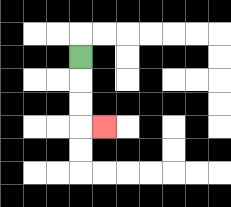{'start': '[3, 2]', 'end': '[4, 5]', 'path_directions': 'D,D,D,R', 'path_coordinates': '[[3, 2], [3, 3], [3, 4], [3, 5], [4, 5]]'}